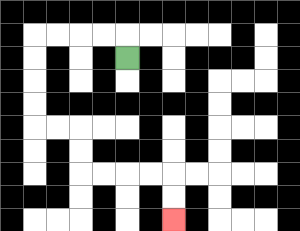{'start': '[5, 2]', 'end': '[7, 9]', 'path_directions': 'U,L,L,L,L,D,D,D,D,R,R,D,D,R,R,R,R,D,D', 'path_coordinates': '[[5, 2], [5, 1], [4, 1], [3, 1], [2, 1], [1, 1], [1, 2], [1, 3], [1, 4], [1, 5], [2, 5], [3, 5], [3, 6], [3, 7], [4, 7], [5, 7], [6, 7], [7, 7], [7, 8], [7, 9]]'}